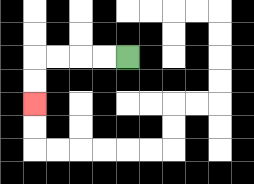{'start': '[5, 2]', 'end': '[1, 4]', 'path_directions': 'L,L,L,L,D,D', 'path_coordinates': '[[5, 2], [4, 2], [3, 2], [2, 2], [1, 2], [1, 3], [1, 4]]'}